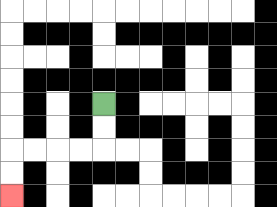{'start': '[4, 4]', 'end': '[0, 8]', 'path_directions': 'D,D,L,L,L,L,D,D', 'path_coordinates': '[[4, 4], [4, 5], [4, 6], [3, 6], [2, 6], [1, 6], [0, 6], [0, 7], [0, 8]]'}